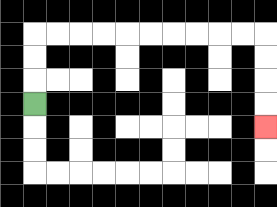{'start': '[1, 4]', 'end': '[11, 5]', 'path_directions': 'U,U,U,R,R,R,R,R,R,R,R,R,R,D,D,D,D', 'path_coordinates': '[[1, 4], [1, 3], [1, 2], [1, 1], [2, 1], [3, 1], [4, 1], [5, 1], [6, 1], [7, 1], [8, 1], [9, 1], [10, 1], [11, 1], [11, 2], [11, 3], [11, 4], [11, 5]]'}